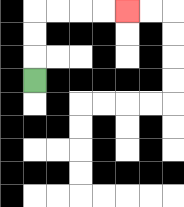{'start': '[1, 3]', 'end': '[5, 0]', 'path_directions': 'U,U,U,R,R,R,R', 'path_coordinates': '[[1, 3], [1, 2], [1, 1], [1, 0], [2, 0], [3, 0], [4, 0], [5, 0]]'}